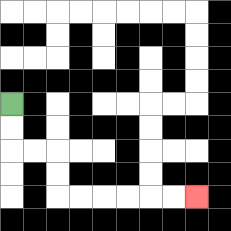{'start': '[0, 4]', 'end': '[8, 8]', 'path_directions': 'D,D,R,R,D,D,R,R,R,R,R,R', 'path_coordinates': '[[0, 4], [0, 5], [0, 6], [1, 6], [2, 6], [2, 7], [2, 8], [3, 8], [4, 8], [5, 8], [6, 8], [7, 8], [8, 8]]'}